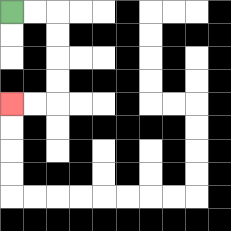{'start': '[0, 0]', 'end': '[0, 4]', 'path_directions': 'R,R,D,D,D,D,L,L', 'path_coordinates': '[[0, 0], [1, 0], [2, 0], [2, 1], [2, 2], [2, 3], [2, 4], [1, 4], [0, 4]]'}